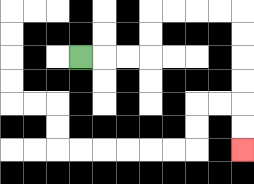{'start': '[3, 2]', 'end': '[10, 6]', 'path_directions': 'R,R,R,U,U,R,R,R,R,D,D,D,D,D,D', 'path_coordinates': '[[3, 2], [4, 2], [5, 2], [6, 2], [6, 1], [6, 0], [7, 0], [8, 0], [9, 0], [10, 0], [10, 1], [10, 2], [10, 3], [10, 4], [10, 5], [10, 6]]'}